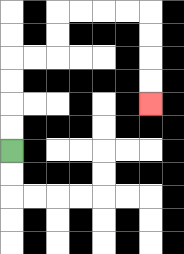{'start': '[0, 6]', 'end': '[6, 4]', 'path_directions': 'U,U,U,U,R,R,U,U,R,R,R,R,D,D,D,D', 'path_coordinates': '[[0, 6], [0, 5], [0, 4], [0, 3], [0, 2], [1, 2], [2, 2], [2, 1], [2, 0], [3, 0], [4, 0], [5, 0], [6, 0], [6, 1], [6, 2], [6, 3], [6, 4]]'}